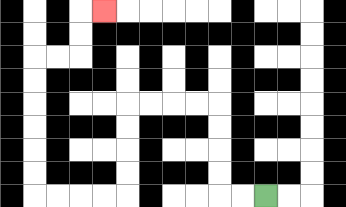{'start': '[11, 8]', 'end': '[4, 0]', 'path_directions': 'L,L,U,U,U,U,L,L,L,L,D,D,D,D,L,L,L,L,U,U,U,U,U,U,R,R,U,U,R', 'path_coordinates': '[[11, 8], [10, 8], [9, 8], [9, 7], [9, 6], [9, 5], [9, 4], [8, 4], [7, 4], [6, 4], [5, 4], [5, 5], [5, 6], [5, 7], [5, 8], [4, 8], [3, 8], [2, 8], [1, 8], [1, 7], [1, 6], [1, 5], [1, 4], [1, 3], [1, 2], [2, 2], [3, 2], [3, 1], [3, 0], [4, 0]]'}